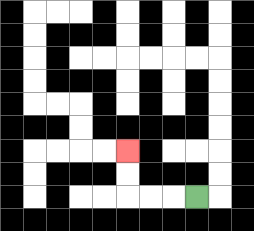{'start': '[8, 8]', 'end': '[5, 6]', 'path_directions': 'L,L,L,U,U', 'path_coordinates': '[[8, 8], [7, 8], [6, 8], [5, 8], [5, 7], [5, 6]]'}